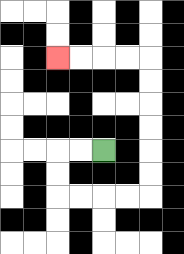{'start': '[4, 6]', 'end': '[2, 2]', 'path_directions': 'L,L,D,D,R,R,R,R,U,U,U,U,U,U,L,L,L,L', 'path_coordinates': '[[4, 6], [3, 6], [2, 6], [2, 7], [2, 8], [3, 8], [4, 8], [5, 8], [6, 8], [6, 7], [6, 6], [6, 5], [6, 4], [6, 3], [6, 2], [5, 2], [4, 2], [3, 2], [2, 2]]'}